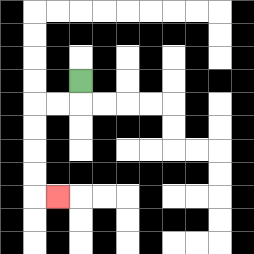{'start': '[3, 3]', 'end': '[2, 8]', 'path_directions': 'D,L,L,D,D,D,D,R', 'path_coordinates': '[[3, 3], [3, 4], [2, 4], [1, 4], [1, 5], [1, 6], [1, 7], [1, 8], [2, 8]]'}